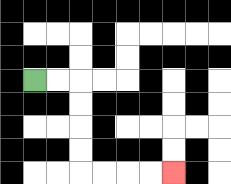{'start': '[1, 3]', 'end': '[7, 7]', 'path_directions': 'R,R,D,D,D,D,R,R,R,R', 'path_coordinates': '[[1, 3], [2, 3], [3, 3], [3, 4], [3, 5], [3, 6], [3, 7], [4, 7], [5, 7], [6, 7], [7, 7]]'}